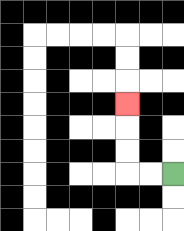{'start': '[7, 7]', 'end': '[5, 4]', 'path_directions': 'L,L,U,U,U', 'path_coordinates': '[[7, 7], [6, 7], [5, 7], [5, 6], [5, 5], [5, 4]]'}